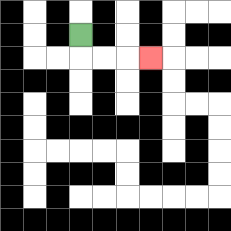{'start': '[3, 1]', 'end': '[6, 2]', 'path_directions': 'D,R,R,R', 'path_coordinates': '[[3, 1], [3, 2], [4, 2], [5, 2], [6, 2]]'}